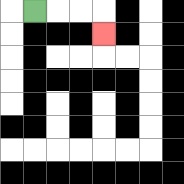{'start': '[1, 0]', 'end': '[4, 1]', 'path_directions': 'R,R,R,D', 'path_coordinates': '[[1, 0], [2, 0], [3, 0], [4, 0], [4, 1]]'}